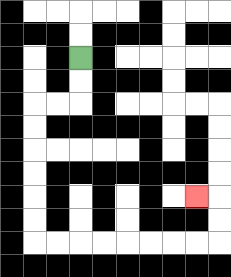{'start': '[3, 2]', 'end': '[8, 8]', 'path_directions': 'D,D,L,L,D,D,D,D,D,D,R,R,R,R,R,R,R,R,U,U,L', 'path_coordinates': '[[3, 2], [3, 3], [3, 4], [2, 4], [1, 4], [1, 5], [1, 6], [1, 7], [1, 8], [1, 9], [1, 10], [2, 10], [3, 10], [4, 10], [5, 10], [6, 10], [7, 10], [8, 10], [9, 10], [9, 9], [9, 8], [8, 8]]'}